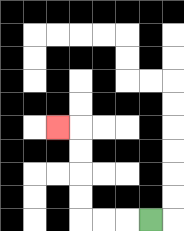{'start': '[6, 9]', 'end': '[2, 5]', 'path_directions': 'L,L,L,U,U,U,U,L', 'path_coordinates': '[[6, 9], [5, 9], [4, 9], [3, 9], [3, 8], [3, 7], [3, 6], [3, 5], [2, 5]]'}